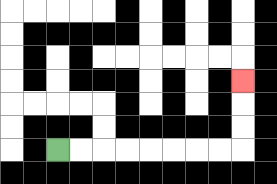{'start': '[2, 6]', 'end': '[10, 3]', 'path_directions': 'R,R,R,R,R,R,R,R,U,U,U', 'path_coordinates': '[[2, 6], [3, 6], [4, 6], [5, 6], [6, 6], [7, 6], [8, 6], [9, 6], [10, 6], [10, 5], [10, 4], [10, 3]]'}